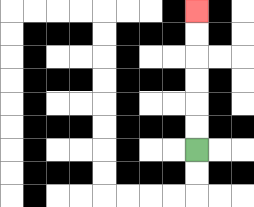{'start': '[8, 6]', 'end': '[8, 0]', 'path_directions': 'U,U,U,U,U,U', 'path_coordinates': '[[8, 6], [8, 5], [8, 4], [8, 3], [8, 2], [8, 1], [8, 0]]'}